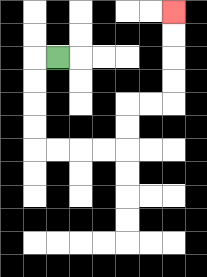{'start': '[2, 2]', 'end': '[7, 0]', 'path_directions': 'L,D,D,D,D,R,R,R,R,U,U,R,R,U,U,U,U', 'path_coordinates': '[[2, 2], [1, 2], [1, 3], [1, 4], [1, 5], [1, 6], [2, 6], [3, 6], [4, 6], [5, 6], [5, 5], [5, 4], [6, 4], [7, 4], [7, 3], [7, 2], [7, 1], [7, 0]]'}